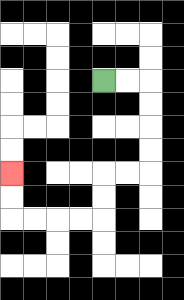{'start': '[4, 3]', 'end': '[0, 7]', 'path_directions': 'R,R,D,D,D,D,L,L,D,D,L,L,L,L,U,U', 'path_coordinates': '[[4, 3], [5, 3], [6, 3], [6, 4], [6, 5], [6, 6], [6, 7], [5, 7], [4, 7], [4, 8], [4, 9], [3, 9], [2, 9], [1, 9], [0, 9], [0, 8], [0, 7]]'}